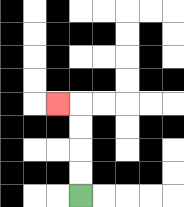{'start': '[3, 8]', 'end': '[2, 4]', 'path_directions': 'U,U,U,U,L', 'path_coordinates': '[[3, 8], [3, 7], [3, 6], [3, 5], [3, 4], [2, 4]]'}